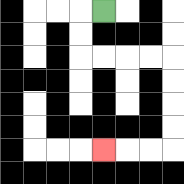{'start': '[4, 0]', 'end': '[4, 6]', 'path_directions': 'L,D,D,R,R,R,R,D,D,D,D,L,L,L', 'path_coordinates': '[[4, 0], [3, 0], [3, 1], [3, 2], [4, 2], [5, 2], [6, 2], [7, 2], [7, 3], [7, 4], [7, 5], [7, 6], [6, 6], [5, 6], [4, 6]]'}